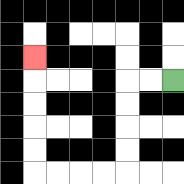{'start': '[7, 3]', 'end': '[1, 2]', 'path_directions': 'L,L,D,D,D,D,L,L,L,L,U,U,U,U,U', 'path_coordinates': '[[7, 3], [6, 3], [5, 3], [5, 4], [5, 5], [5, 6], [5, 7], [4, 7], [3, 7], [2, 7], [1, 7], [1, 6], [1, 5], [1, 4], [1, 3], [1, 2]]'}